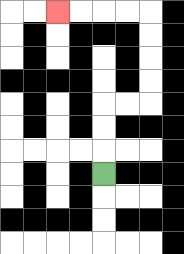{'start': '[4, 7]', 'end': '[2, 0]', 'path_directions': 'U,U,U,R,R,U,U,U,U,L,L,L,L', 'path_coordinates': '[[4, 7], [4, 6], [4, 5], [4, 4], [5, 4], [6, 4], [6, 3], [6, 2], [6, 1], [6, 0], [5, 0], [4, 0], [3, 0], [2, 0]]'}